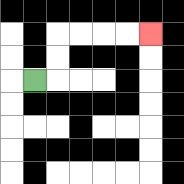{'start': '[1, 3]', 'end': '[6, 1]', 'path_directions': 'R,U,U,R,R,R,R', 'path_coordinates': '[[1, 3], [2, 3], [2, 2], [2, 1], [3, 1], [4, 1], [5, 1], [6, 1]]'}